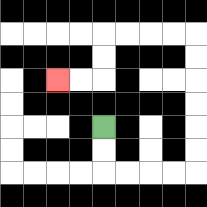{'start': '[4, 5]', 'end': '[2, 3]', 'path_directions': 'D,D,R,R,R,R,U,U,U,U,U,U,L,L,L,L,D,D,L,L', 'path_coordinates': '[[4, 5], [4, 6], [4, 7], [5, 7], [6, 7], [7, 7], [8, 7], [8, 6], [8, 5], [8, 4], [8, 3], [8, 2], [8, 1], [7, 1], [6, 1], [5, 1], [4, 1], [4, 2], [4, 3], [3, 3], [2, 3]]'}